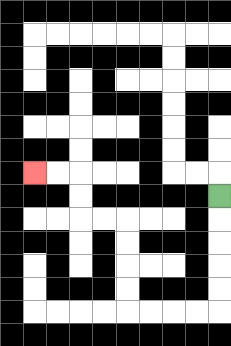{'start': '[9, 8]', 'end': '[1, 7]', 'path_directions': 'D,D,D,D,D,L,L,L,L,U,U,U,U,L,L,U,U,L,L', 'path_coordinates': '[[9, 8], [9, 9], [9, 10], [9, 11], [9, 12], [9, 13], [8, 13], [7, 13], [6, 13], [5, 13], [5, 12], [5, 11], [5, 10], [5, 9], [4, 9], [3, 9], [3, 8], [3, 7], [2, 7], [1, 7]]'}